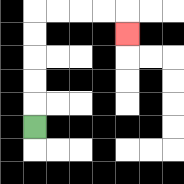{'start': '[1, 5]', 'end': '[5, 1]', 'path_directions': 'U,U,U,U,U,R,R,R,R,D', 'path_coordinates': '[[1, 5], [1, 4], [1, 3], [1, 2], [1, 1], [1, 0], [2, 0], [3, 0], [4, 0], [5, 0], [5, 1]]'}